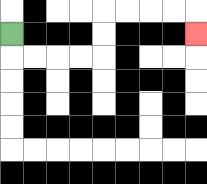{'start': '[0, 1]', 'end': '[8, 1]', 'path_directions': 'D,R,R,R,R,U,U,R,R,R,R,D', 'path_coordinates': '[[0, 1], [0, 2], [1, 2], [2, 2], [3, 2], [4, 2], [4, 1], [4, 0], [5, 0], [6, 0], [7, 0], [8, 0], [8, 1]]'}